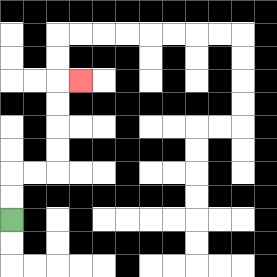{'start': '[0, 9]', 'end': '[3, 3]', 'path_directions': 'U,U,R,R,U,U,U,U,R', 'path_coordinates': '[[0, 9], [0, 8], [0, 7], [1, 7], [2, 7], [2, 6], [2, 5], [2, 4], [2, 3], [3, 3]]'}